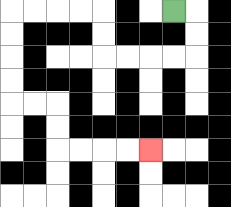{'start': '[7, 0]', 'end': '[6, 6]', 'path_directions': 'R,D,D,L,L,L,L,U,U,L,L,L,L,D,D,D,D,R,R,D,D,R,R,R,R', 'path_coordinates': '[[7, 0], [8, 0], [8, 1], [8, 2], [7, 2], [6, 2], [5, 2], [4, 2], [4, 1], [4, 0], [3, 0], [2, 0], [1, 0], [0, 0], [0, 1], [0, 2], [0, 3], [0, 4], [1, 4], [2, 4], [2, 5], [2, 6], [3, 6], [4, 6], [5, 6], [6, 6]]'}